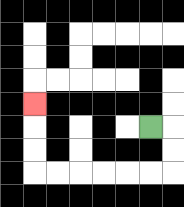{'start': '[6, 5]', 'end': '[1, 4]', 'path_directions': 'R,D,D,L,L,L,L,L,L,U,U,U', 'path_coordinates': '[[6, 5], [7, 5], [7, 6], [7, 7], [6, 7], [5, 7], [4, 7], [3, 7], [2, 7], [1, 7], [1, 6], [1, 5], [1, 4]]'}